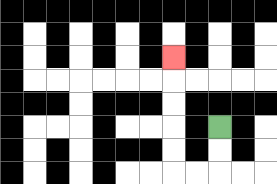{'start': '[9, 5]', 'end': '[7, 2]', 'path_directions': 'D,D,L,L,U,U,U,U,U', 'path_coordinates': '[[9, 5], [9, 6], [9, 7], [8, 7], [7, 7], [7, 6], [7, 5], [7, 4], [7, 3], [7, 2]]'}